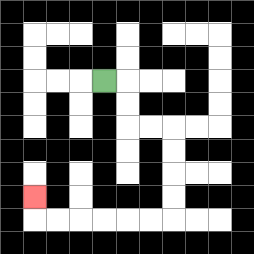{'start': '[4, 3]', 'end': '[1, 8]', 'path_directions': 'R,D,D,R,R,D,D,D,D,L,L,L,L,L,L,U', 'path_coordinates': '[[4, 3], [5, 3], [5, 4], [5, 5], [6, 5], [7, 5], [7, 6], [7, 7], [7, 8], [7, 9], [6, 9], [5, 9], [4, 9], [3, 9], [2, 9], [1, 9], [1, 8]]'}